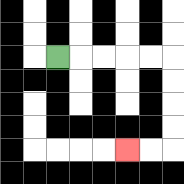{'start': '[2, 2]', 'end': '[5, 6]', 'path_directions': 'R,R,R,R,R,D,D,D,D,L,L', 'path_coordinates': '[[2, 2], [3, 2], [4, 2], [5, 2], [6, 2], [7, 2], [7, 3], [7, 4], [7, 5], [7, 6], [6, 6], [5, 6]]'}